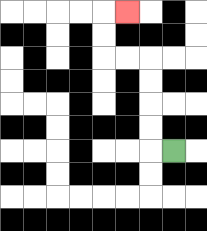{'start': '[7, 6]', 'end': '[5, 0]', 'path_directions': 'L,U,U,U,U,L,L,U,U,R', 'path_coordinates': '[[7, 6], [6, 6], [6, 5], [6, 4], [6, 3], [6, 2], [5, 2], [4, 2], [4, 1], [4, 0], [5, 0]]'}